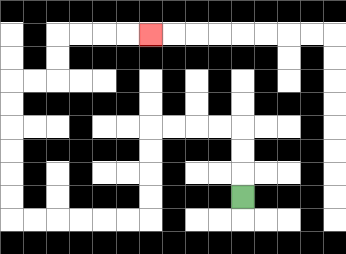{'start': '[10, 8]', 'end': '[6, 1]', 'path_directions': 'U,U,U,L,L,L,L,D,D,D,D,L,L,L,L,L,L,U,U,U,U,U,U,R,R,U,U,R,R,R,R', 'path_coordinates': '[[10, 8], [10, 7], [10, 6], [10, 5], [9, 5], [8, 5], [7, 5], [6, 5], [6, 6], [6, 7], [6, 8], [6, 9], [5, 9], [4, 9], [3, 9], [2, 9], [1, 9], [0, 9], [0, 8], [0, 7], [0, 6], [0, 5], [0, 4], [0, 3], [1, 3], [2, 3], [2, 2], [2, 1], [3, 1], [4, 1], [5, 1], [6, 1]]'}